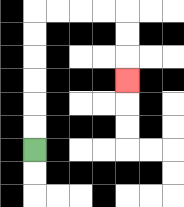{'start': '[1, 6]', 'end': '[5, 3]', 'path_directions': 'U,U,U,U,U,U,R,R,R,R,D,D,D', 'path_coordinates': '[[1, 6], [1, 5], [1, 4], [1, 3], [1, 2], [1, 1], [1, 0], [2, 0], [3, 0], [4, 0], [5, 0], [5, 1], [5, 2], [5, 3]]'}